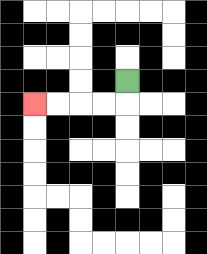{'start': '[5, 3]', 'end': '[1, 4]', 'path_directions': 'D,L,L,L,L', 'path_coordinates': '[[5, 3], [5, 4], [4, 4], [3, 4], [2, 4], [1, 4]]'}